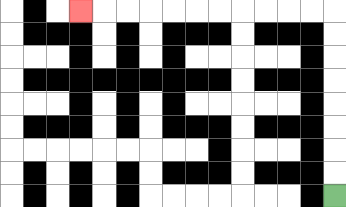{'start': '[14, 8]', 'end': '[3, 0]', 'path_directions': 'U,U,U,U,U,U,U,U,L,L,L,L,L,L,L,L,L,L,L', 'path_coordinates': '[[14, 8], [14, 7], [14, 6], [14, 5], [14, 4], [14, 3], [14, 2], [14, 1], [14, 0], [13, 0], [12, 0], [11, 0], [10, 0], [9, 0], [8, 0], [7, 0], [6, 0], [5, 0], [4, 0], [3, 0]]'}